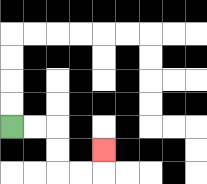{'start': '[0, 5]', 'end': '[4, 6]', 'path_directions': 'R,R,D,D,R,R,U', 'path_coordinates': '[[0, 5], [1, 5], [2, 5], [2, 6], [2, 7], [3, 7], [4, 7], [4, 6]]'}